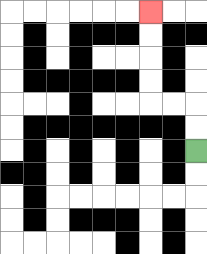{'start': '[8, 6]', 'end': '[6, 0]', 'path_directions': 'U,U,L,L,U,U,U,U', 'path_coordinates': '[[8, 6], [8, 5], [8, 4], [7, 4], [6, 4], [6, 3], [6, 2], [6, 1], [6, 0]]'}